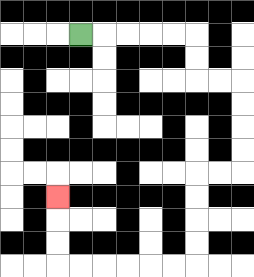{'start': '[3, 1]', 'end': '[2, 8]', 'path_directions': 'R,R,R,R,R,D,D,R,R,D,D,D,D,L,L,D,D,D,D,L,L,L,L,L,L,U,U,U', 'path_coordinates': '[[3, 1], [4, 1], [5, 1], [6, 1], [7, 1], [8, 1], [8, 2], [8, 3], [9, 3], [10, 3], [10, 4], [10, 5], [10, 6], [10, 7], [9, 7], [8, 7], [8, 8], [8, 9], [8, 10], [8, 11], [7, 11], [6, 11], [5, 11], [4, 11], [3, 11], [2, 11], [2, 10], [2, 9], [2, 8]]'}